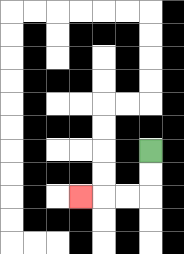{'start': '[6, 6]', 'end': '[3, 8]', 'path_directions': 'D,D,L,L,L', 'path_coordinates': '[[6, 6], [6, 7], [6, 8], [5, 8], [4, 8], [3, 8]]'}